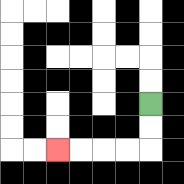{'start': '[6, 4]', 'end': '[2, 6]', 'path_directions': 'D,D,L,L,L,L', 'path_coordinates': '[[6, 4], [6, 5], [6, 6], [5, 6], [4, 6], [3, 6], [2, 6]]'}